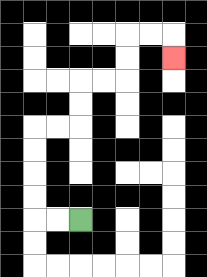{'start': '[3, 9]', 'end': '[7, 2]', 'path_directions': 'L,L,U,U,U,U,R,R,U,U,R,R,U,U,R,R,D', 'path_coordinates': '[[3, 9], [2, 9], [1, 9], [1, 8], [1, 7], [1, 6], [1, 5], [2, 5], [3, 5], [3, 4], [3, 3], [4, 3], [5, 3], [5, 2], [5, 1], [6, 1], [7, 1], [7, 2]]'}